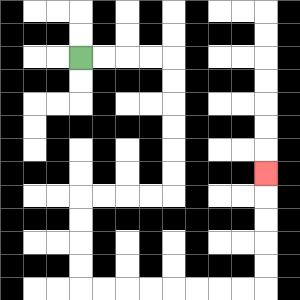{'start': '[3, 2]', 'end': '[11, 7]', 'path_directions': 'R,R,R,R,D,D,D,D,D,D,L,L,L,L,D,D,D,D,R,R,R,R,R,R,R,R,U,U,U,U,U', 'path_coordinates': '[[3, 2], [4, 2], [5, 2], [6, 2], [7, 2], [7, 3], [7, 4], [7, 5], [7, 6], [7, 7], [7, 8], [6, 8], [5, 8], [4, 8], [3, 8], [3, 9], [3, 10], [3, 11], [3, 12], [4, 12], [5, 12], [6, 12], [7, 12], [8, 12], [9, 12], [10, 12], [11, 12], [11, 11], [11, 10], [11, 9], [11, 8], [11, 7]]'}